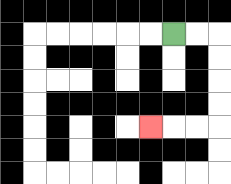{'start': '[7, 1]', 'end': '[6, 5]', 'path_directions': 'R,R,D,D,D,D,L,L,L', 'path_coordinates': '[[7, 1], [8, 1], [9, 1], [9, 2], [9, 3], [9, 4], [9, 5], [8, 5], [7, 5], [6, 5]]'}